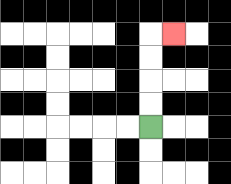{'start': '[6, 5]', 'end': '[7, 1]', 'path_directions': 'U,U,U,U,R', 'path_coordinates': '[[6, 5], [6, 4], [6, 3], [6, 2], [6, 1], [7, 1]]'}